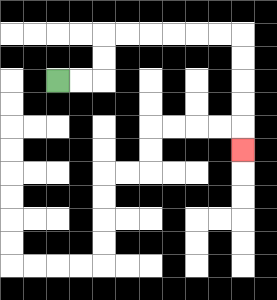{'start': '[2, 3]', 'end': '[10, 6]', 'path_directions': 'R,R,U,U,R,R,R,R,R,R,D,D,D,D,D', 'path_coordinates': '[[2, 3], [3, 3], [4, 3], [4, 2], [4, 1], [5, 1], [6, 1], [7, 1], [8, 1], [9, 1], [10, 1], [10, 2], [10, 3], [10, 4], [10, 5], [10, 6]]'}